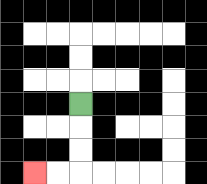{'start': '[3, 4]', 'end': '[1, 7]', 'path_directions': 'D,D,D,L,L', 'path_coordinates': '[[3, 4], [3, 5], [3, 6], [3, 7], [2, 7], [1, 7]]'}